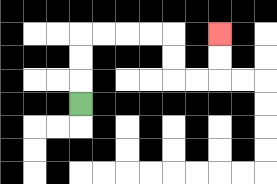{'start': '[3, 4]', 'end': '[9, 1]', 'path_directions': 'U,U,U,R,R,R,R,D,D,R,R,U,U', 'path_coordinates': '[[3, 4], [3, 3], [3, 2], [3, 1], [4, 1], [5, 1], [6, 1], [7, 1], [7, 2], [7, 3], [8, 3], [9, 3], [9, 2], [9, 1]]'}